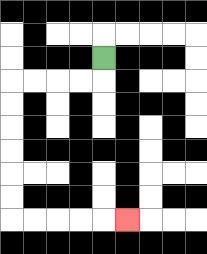{'start': '[4, 2]', 'end': '[5, 9]', 'path_directions': 'D,L,L,L,L,D,D,D,D,D,D,R,R,R,R,R', 'path_coordinates': '[[4, 2], [4, 3], [3, 3], [2, 3], [1, 3], [0, 3], [0, 4], [0, 5], [0, 6], [0, 7], [0, 8], [0, 9], [1, 9], [2, 9], [3, 9], [4, 9], [5, 9]]'}